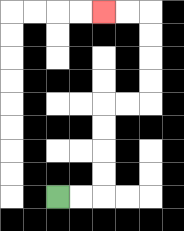{'start': '[2, 8]', 'end': '[4, 0]', 'path_directions': 'R,R,U,U,U,U,R,R,U,U,U,U,L,L', 'path_coordinates': '[[2, 8], [3, 8], [4, 8], [4, 7], [4, 6], [4, 5], [4, 4], [5, 4], [6, 4], [6, 3], [6, 2], [6, 1], [6, 0], [5, 0], [4, 0]]'}